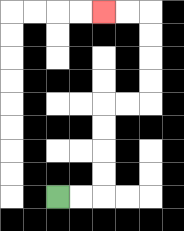{'start': '[2, 8]', 'end': '[4, 0]', 'path_directions': 'R,R,U,U,U,U,R,R,U,U,U,U,L,L', 'path_coordinates': '[[2, 8], [3, 8], [4, 8], [4, 7], [4, 6], [4, 5], [4, 4], [5, 4], [6, 4], [6, 3], [6, 2], [6, 1], [6, 0], [5, 0], [4, 0]]'}